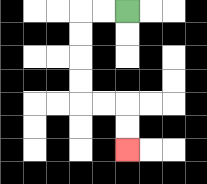{'start': '[5, 0]', 'end': '[5, 6]', 'path_directions': 'L,L,D,D,D,D,R,R,D,D', 'path_coordinates': '[[5, 0], [4, 0], [3, 0], [3, 1], [3, 2], [3, 3], [3, 4], [4, 4], [5, 4], [5, 5], [5, 6]]'}